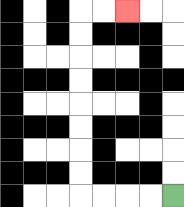{'start': '[7, 8]', 'end': '[5, 0]', 'path_directions': 'L,L,L,L,U,U,U,U,U,U,U,U,R,R', 'path_coordinates': '[[7, 8], [6, 8], [5, 8], [4, 8], [3, 8], [3, 7], [3, 6], [3, 5], [3, 4], [3, 3], [3, 2], [3, 1], [3, 0], [4, 0], [5, 0]]'}